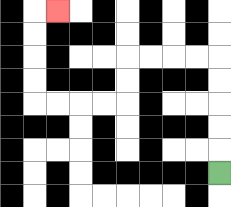{'start': '[9, 7]', 'end': '[2, 0]', 'path_directions': 'U,U,U,U,U,L,L,L,L,D,D,L,L,L,L,U,U,U,U,R', 'path_coordinates': '[[9, 7], [9, 6], [9, 5], [9, 4], [9, 3], [9, 2], [8, 2], [7, 2], [6, 2], [5, 2], [5, 3], [5, 4], [4, 4], [3, 4], [2, 4], [1, 4], [1, 3], [1, 2], [1, 1], [1, 0], [2, 0]]'}